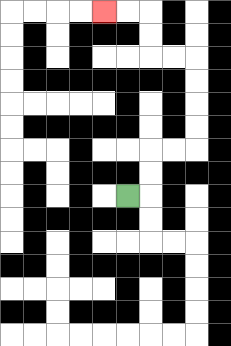{'start': '[5, 8]', 'end': '[4, 0]', 'path_directions': 'R,U,U,R,R,U,U,U,U,L,L,U,U,L,L', 'path_coordinates': '[[5, 8], [6, 8], [6, 7], [6, 6], [7, 6], [8, 6], [8, 5], [8, 4], [8, 3], [8, 2], [7, 2], [6, 2], [6, 1], [6, 0], [5, 0], [4, 0]]'}